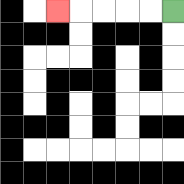{'start': '[7, 0]', 'end': '[2, 0]', 'path_directions': 'L,L,L,L,L', 'path_coordinates': '[[7, 0], [6, 0], [5, 0], [4, 0], [3, 0], [2, 0]]'}